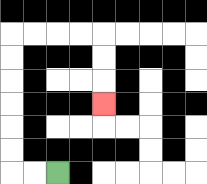{'start': '[2, 7]', 'end': '[4, 4]', 'path_directions': 'L,L,U,U,U,U,U,U,R,R,R,R,D,D,D', 'path_coordinates': '[[2, 7], [1, 7], [0, 7], [0, 6], [0, 5], [0, 4], [0, 3], [0, 2], [0, 1], [1, 1], [2, 1], [3, 1], [4, 1], [4, 2], [4, 3], [4, 4]]'}